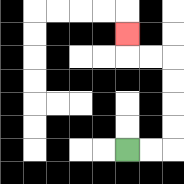{'start': '[5, 6]', 'end': '[5, 1]', 'path_directions': 'R,R,U,U,U,U,L,L,U', 'path_coordinates': '[[5, 6], [6, 6], [7, 6], [7, 5], [7, 4], [7, 3], [7, 2], [6, 2], [5, 2], [5, 1]]'}